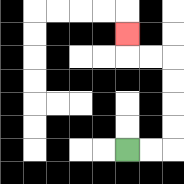{'start': '[5, 6]', 'end': '[5, 1]', 'path_directions': 'R,R,U,U,U,U,L,L,U', 'path_coordinates': '[[5, 6], [6, 6], [7, 6], [7, 5], [7, 4], [7, 3], [7, 2], [6, 2], [5, 2], [5, 1]]'}